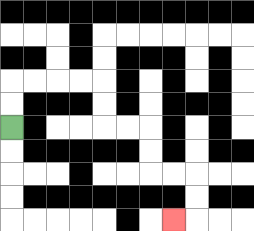{'start': '[0, 5]', 'end': '[7, 9]', 'path_directions': 'U,U,R,R,R,R,D,D,R,R,D,D,R,R,D,D,L', 'path_coordinates': '[[0, 5], [0, 4], [0, 3], [1, 3], [2, 3], [3, 3], [4, 3], [4, 4], [4, 5], [5, 5], [6, 5], [6, 6], [6, 7], [7, 7], [8, 7], [8, 8], [8, 9], [7, 9]]'}